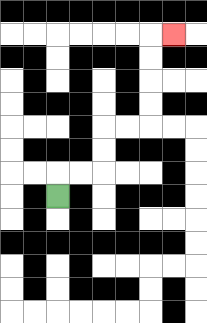{'start': '[2, 8]', 'end': '[7, 1]', 'path_directions': 'U,R,R,U,U,R,R,U,U,U,U,R', 'path_coordinates': '[[2, 8], [2, 7], [3, 7], [4, 7], [4, 6], [4, 5], [5, 5], [6, 5], [6, 4], [6, 3], [6, 2], [6, 1], [7, 1]]'}